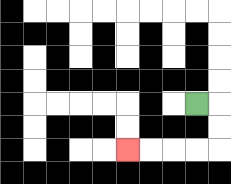{'start': '[8, 4]', 'end': '[5, 6]', 'path_directions': 'R,D,D,L,L,L,L', 'path_coordinates': '[[8, 4], [9, 4], [9, 5], [9, 6], [8, 6], [7, 6], [6, 6], [5, 6]]'}